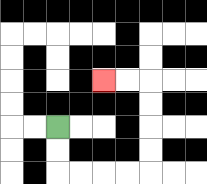{'start': '[2, 5]', 'end': '[4, 3]', 'path_directions': 'D,D,R,R,R,R,U,U,U,U,L,L', 'path_coordinates': '[[2, 5], [2, 6], [2, 7], [3, 7], [4, 7], [5, 7], [6, 7], [6, 6], [6, 5], [6, 4], [6, 3], [5, 3], [4, 3]]'}